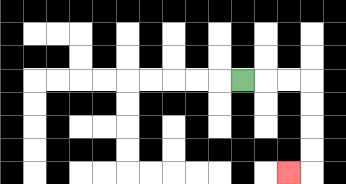{'start': '[10, 3]', 'end': '[12, 7]', 'path_directions': 'R,R,R,D,D,D,D,L', 'path_coordinates': '[[10, 3], [11, 3], [12, 3], [13, 3], [13, 4], [13, 5], [13, 6], [13, 7], [12, 7]]'}